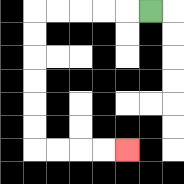{'start': '[6, 0]', 'end': '[5, 6]', 'path_directions': 'L,L,L,L,L,D,D,D,D,D,D,R,R,R,R', 'path_coordinates': '[[6, 0], [5, 0], [4, 0], [3, 0], [2, 0], [1, 0], [1, 1], [1, 2], [1, 3], [1, 4], [1, 5], [1, 6], [2, 6], [3, 6], [4, 6], [5, 6]]'}